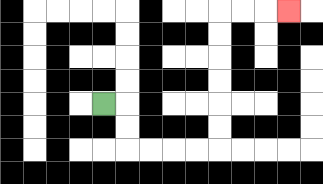{'start': '[4, 4]', 'end': '[12, 0]', 'path_directions': 'R,D,D,R,R,R,R,U,U,U,U,U,U,R,R,R', 'path_coordinates': '[[4, 4], [5, 4], [5, 5], [5, 6], [6, 6], [7, 6], [8, 6], [9, 6], [9, 5], [9, 4], [9, 3], [9, 2], [9, 1], [9, 0], [10, 0], [11, 0], [12, 0]]'}